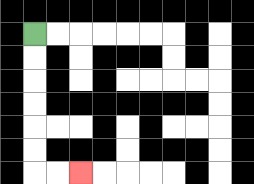{'start': '[1, 1]', 'end': '[3, 7]', 'path_directions': 'D,D,D,D,D,D,R,R', 'path_coordinates': '[[1, 1], [1, 2], [1, 3], [1, 4], [1, 5], [1, 6], [1, 7], [2, 7], [3, 7]]'}